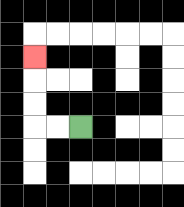{'start': '[3, 5]', 'end': '[1, 2]', 'path_directions': 'L,L,U,U,U', 'path_coordinates': '[[3, 5], [2, 5], [1, 5], [1, 4], [1, 3], [1, 2]]'}